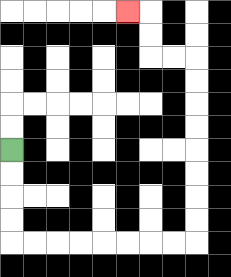{'start': '[0, 6]', 'end': '[5, 0]', 'path_directions': 'D,D,D,D,R,R,R,R,R,R,R,R,U,U,U,U,U,U,U,U,L,L,U,U,L', 'path_coordinates': '[[0, 6], [0, 7], [0, 8], [0, 9], [0, 10], [1, 10], [2, 10], [3, 10], [4, 10], [5, 10], [6, 10], [7, 10], [8, 10], [8, 9], [8, 8], [8, 7], [8, 6], [8, 5], [8, 4], [8, 3], [8, 2], [7, 2], [6, 2], [6, 1], [6, 0], [5, 0]]'}